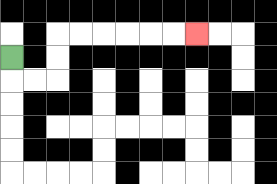{'start': '[0, 2]', 'end': '[8, 1]', 'path_directions': 'D,R,R,U,U,R,R,R,R,R,R', 'path_coordinates': '[[0, 2], [0, 3], [1, 3], [2, 3], [2, 2], [2, 1], [3, 1], [4, 1], [5, 1], [6, 1], [7, 1], [8, 1]]'}